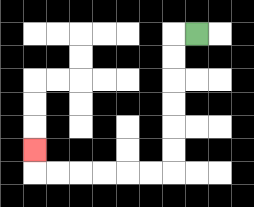{'start': '[8, 1]', 'end': '[1, 6]', 'path_directions': 'L,D,D,D,D,D,D,L,L,L,L,L,L,U', 'path_coordinates': '[[8, 1], [7, 1], [7, 2], [7, 3], [7, 4], [7, 5], [7, 6], [7, 7], [6, 7], [5, 7], [4, 7], [3, 7], [2, 7], [1, 7], [1, 6]]'}